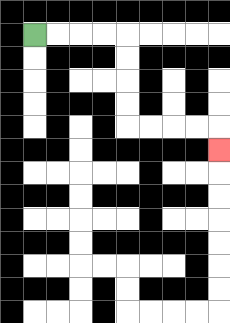{'start': '[1, 1]', 'end': '[9, 6]', 'path_directions': 'R,R,R,R,D,D,D,D,R,R,R,R,D', 'path_coordinates': '[[1, 1], [2, 1], [3, 1], [4, 1], [5, 1], [5, 2], [5, 3], [5, 4], [5, 5], [6, 5], [7, 5], [8, 5], [9, 5], [9, 6]]'}